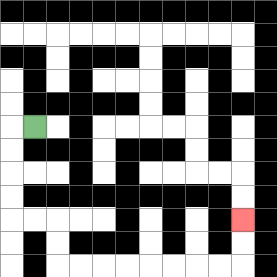{'start': '[1, 5]', 'end': '[10, 9]', 'path_directions': 'L,D,D,D,D,R,R,D,D,R,R,R,R,R,R,R,R,U,U', 'path_coordinates': '[[1, 5], [0, 5], [0, 6], [0, 7], [0, 8], [0, 9], [1, 9], [2, 9], [2, 10], [2, 11], [3, 11], [4, 11], [5, 11], [6, 11], [7, 11], [8, 11], [9, 11], [10, 11], [10, 10], [10, 9]]'}